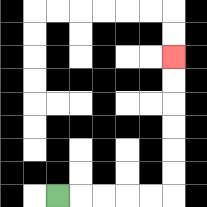{'start': '[2, 8]', 'end': '[7, 2]', 'path_directions': 'R,R,R,R,R,U,U,U,U,U,U', 'path_coordinates': '[[2, 8], [3, 8], [4, 8], [5, 8], [6, 8], [7, 8], [7, 7], [7, 6], [7, 5], [7, 4], [7, 3], [7, 2]]'}